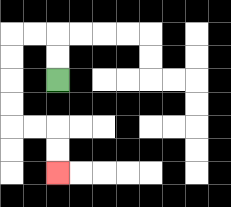{'start': '[2, 3]', 'end': '[2, 7]', 'path_directions': 'U,U,L,L,D,D,D,D,R,R,D,D', 'path_coordinates': '[[2, 3], [2, 2], [2, 1], [1, 1], [0, 1], [0, 2], [0, 3], [0, 4], [0, 5], [1, 5], [2, 5], [2, 6], [2, 7]]'}